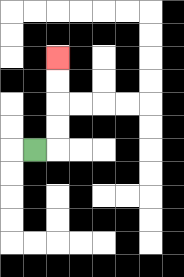{'start': '[1, 6]', 'end': '[2, 2]', 'path_directions': 'R,U,U,U,U', 'path_coordinates': '[[1, 6], [2, 6], [2, 5], [2, 4], [2, 3], [2, 2]]'}